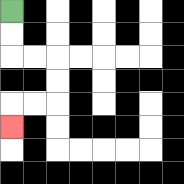{'start': '[0, 0]', 'end': '[0, 5]', 'path_directions': 'D,D,R,R,D,D,L,L,D', 'path_coordinates': '[[0, 0], [0, 1], [0, 2], [1, 2], [2, 2], [2, 3], [2, 4], [1, 4], [0, 4], [0, 5]]'}